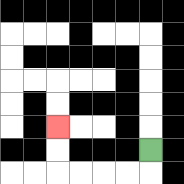{'start': '[6, 6]', 'end': '[2, 5]', 'path_directions': 'D,L,L,L,L,U,U', 'path_coordinates': '[[6, 6], [6, 7], [5, 7], [4, 7], [3, 7], [2, 7], [2, 6], [2, 5]]'}